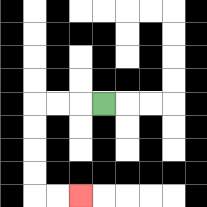{'start': '[4, 4]', 'end': '[3, 8]', 'path_directions': 'L,L,L,D,D,D,D,R,R', 'path_coordinates': '[[4, 4], [3, 4], [2, 4], [1, 4], [1, 5], [1, 6], [1, 7], [1, 8], [2, 8], [3, 8]]'}